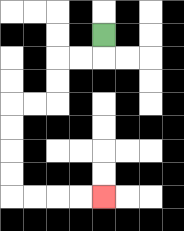{'start': '[4, 1]', 'end': '[4, 8]', 'path_directions': 'D,L,L,D,D,L,L,D,D,D,D,R,R,R,R', 'path_coordinates': '[[4, 1], [4, 2], [3, 2], [2, 2], [2, 3], [2, 4], [1, 4], [0, 4], [0, 5], [0, 6], [0, 7], [0, 8], [1, 8], [2, 8], [3, 8], [4, 8]]'}